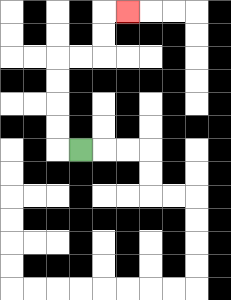{'start': '[3, 6]', 'end': '[5, 0]', 'path_directions': 'L,U,U,U,U,R,R,U,U,R', 'path_coordinates': '[[3, 6], [2, 6], [2, 5], [2, 4], [2, 3], [2, 2], [3, 2], [4, 2], [4, 1], [4, 0], [5, 0]]'}